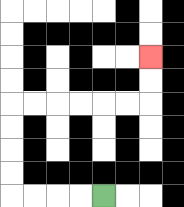{'start': '[4, 8]', 'end': '[6, 2]', 'path_directions': 'L,L,L,L,U,U,U,U,R,R,R,R,R,R,U,U', 'path_coordinates': '[[4, 8], [3, 8], [2, 8], [1, 8], [0, 8], [0, 7], [0, 6], [0, 5], [0, 4], [1, 4], [2, 4], [3, 4], [4, 4], [5, 4], [6, 4], [6, 3], [6, 2]]'}